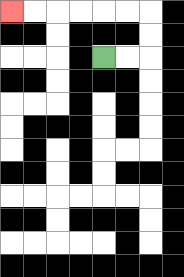{'start': '[4, 2]', 'end': '[0, 0]', 'path_directions': 'R,R,U,U,L,L,L,L,L,L', 'path_coordinates': '[[4, 2], [5, 2], [6, 2], [6, 1], [6, 0], [5, 0], [4, 0], [3, 0], [2, 0], [1, 0], [0, 0]]'}